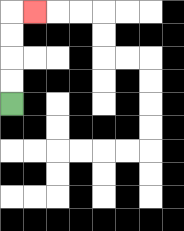{'start': '[0, 4]', 'end': '[1, 0]', 'path_directions': 'U,U,U,U,R', 'path_coordinates': '[[0, 4], [0, 3], [0, 2], [0, 1], [0, 0], [1, 0]]'}